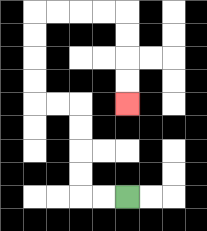{'start': '[5, 8]', 'end': '[5, 4]', 'path_directions': 'L,L,U,U,U,U,L,L,U,U,U,U,R,R,R,R,D,D,D,D', 'path_coordinates': '[[5, 8], [4, 8], [3, 8], [3, 7], [3, 6], [3, 5], [3, 4], [2, 4], [1, 4], [1, 3], [1, 2], [1, 1], [1, 0], [2, 0], [3, 0], [4, 0], [5, 0], [5, 1], [5, 2], [5, 3], [5, 4]]'}